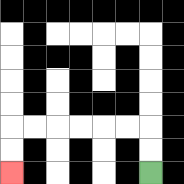{'start': '[6, 7]', 'end': '[0, 7]', 'path_directions': 'U,U,L,L,L,L,L,L,D,D', 'path_coordinates': '[[6, 7], [6, 6], [6, 5], [5, 5], [4, 5], [3, 5], [2, 5], [1, 5], [0, 5], [0, 6], [0, 7]]'}